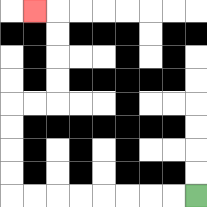{'start': '[8, 8]', 'end': '[1, 0]', 'path_directions': 'L,L,L,L,L,L,L,L,U,U,U,U,R,R,U,U,U,U,L', 'path_coordinates': '[[8, 8], [7, 8], [6, 8], [5, 8], [4, 8], [3, 8], [2, 8], [1, 8], [0, 8], [0, 7], [0, 6], [0, 5], [0, 4], [1, 4], [2, 4], [2, 3], [2, 2], [2, 1], [2, 0], [1, 0]]'}